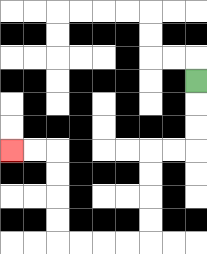{'start': '[8, 3]', 'end': '[0, 6]', 'path_directions': 'D,D,D,L,L,D,D,D,D,L,L,L,L,U,U,U,U,L,L', 'path_coordinates': '[[8, 3], [8, 4], [8, 5], [8, 6], [7, 6], [6, 6], [6, 7], [6, 8], [6, 9], [6, 10], [5, 10], [4, 10], [3, 10], [2, 10], [2, 9], [2, 8], [2, 7], [2, 6], [1, 6], [0, 6]]'}